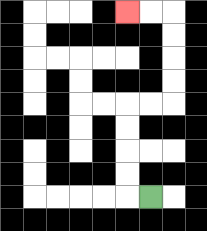{'start': '[6, 8]', 'end': '[5, 0]', 'path_directions': 'L,U,U,U,U,R,R,U,U,U,U,L,L', 'path_coordinates': '[[6, 8], [5, 8], [5, 7], [5, 6], [5, 5], [5, 4], [6, 4], [7, 4], [7, 3], [7, 2], [7, 1], [7, 0], [6, 0], [5, 0]]'}